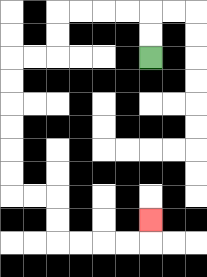{'start': '[6, 2]', 'end': '[6, 9]', 'path_directions': 'U,U,L,L,L,L,D,D,L,L,D,D,D,D,D,D,R,R,D,D,R,R,R,R,U', 'path_coordinates': '[[6, 2], [6, 1], [6, 0], [5, 0], [4, 0], [3, 0], [2, 0], [2, 1], [2, 2], [1, 2], [0, 2], [0, 3], [0, 4], [0, 5], [0, 6], [0, 7], [0, 8], [1, 8], [2, 8], [2, 9], [2, 10], [3, 10], [4, 10], [5, 10], [6, 10], [6, 9]]'}